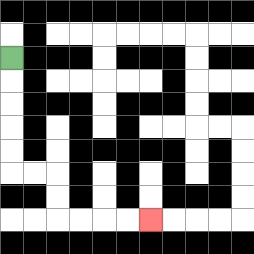{'start': '[0, 2]', 'end': '[6, 9]', 'path_directions': 'D,D,D,D,D,R,R,D,D,R,R,R,R', 'path_coordinates': '[[0, 2], [0, 3], [0, 4], [0, 5], [0, 6], [0, 7], [1, 7], [2, 7], [2, 8], [2, 9], [3, 9], [4, 9], [5, 9], [6, 9]]'}